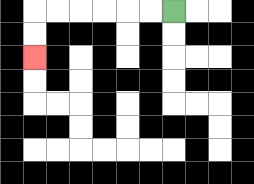{'start': '[7, 0]', 'end': '[1, 2]', 'path_directions': 'L,L,L,L,L,L,D,D', 'path_coordinates': '[[7, 0], [6, 0], [5, 0], [4, 0], [3, 0], [2, 0], [1, 0], [1, 1], [1, 2]]'}